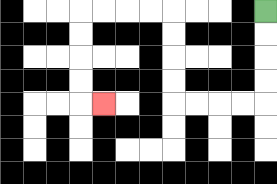{'start': '[11, 0]', 'end': '[4, 4]', 'path_directions': 'D,D,D,D,L,L,L,L,U,U,U,U,L,L,L,L,D,D,D,D,R', 'path_coordinates': '[[11, 0], [11, 1], [11, 2], [11, 3], [11, 4], [10, 4], [9, 4], [8, 4], [7, 4], [7, 3], [7, 2], [7, 1], [7, 0], [6, 0], [5, 0], [4, 0], [3, 0], [3, 1], [3, 2], [3, 3], [3, 4], [4, 4]]'}